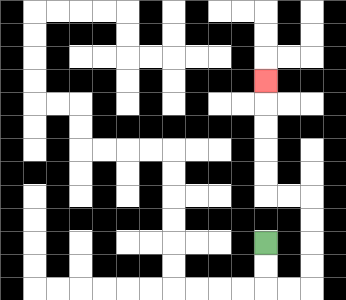{'start': '[11, 10]', 'end': '[11, 3]', 'path_directions': 'D,D,R,R,U,U,U,U,L,L,U,U,U,U,U', 'path_coordinates': '[[11, 10], [11, 11], [11, 12], [12, 12], [13, 12], [13, 11], [13, 10], [13, 9], [13, 8], [12, 8], [11, 8], [11, 7], [11, 6], [11, 5], [11, 4], [11, 3]]'}